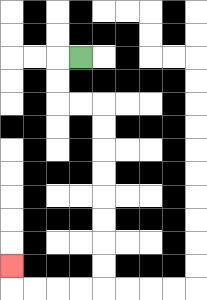{'start': '[3, 2]', 'end': '[0, 11]', 'path_directions': 'L,D,D,R,R,D,D,D,D,D,D,D,D,L,L,L,L,U', 'path_coordinates': '[[3, 2], [2, 2], [2, 3], [2, 4], [3, 4], [4, 4], [4, 5], [4, 6], [4, 7], [4, 8], [4, 9], [4, 10], [4, 11], [4, 12], [3, 12], [2, 12], [1, 12], [0, 12], [0, 11]]'}